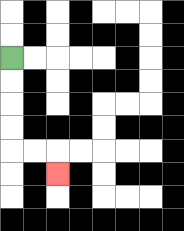{'start': '[0, 2]', 'end': '[2, 7]', 'path_directions': 'D,D,D,D,R,R,D', 'path_coordinates': '[[0, 2], [0, 3], [0, 4], [0, 5], [0, 6], [1, 6], [2, 6], [2, 7]]'}